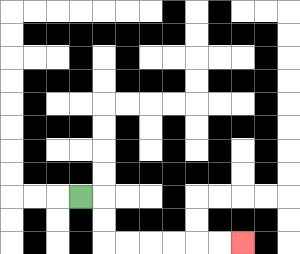{'start': '[3, 8]', 'end': '[10, 10]', 'path_directions': 'R,D,D,R,R,R,R,R,R', 'path_coordinates': '[[3, 8], [4, 8], [4, 9], [4, 10], [5, 10], [6, 10], [7, 10], [8, 10], [9, 10], [10, 10]]'}